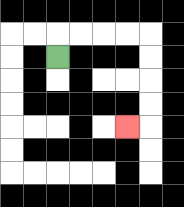{'start': '[2, 2]', 'end': '[5, 5]', 'path_directions': 'U,R,R,R,R,D,D,D,D,L', 'path_coordinates': '[[2, 2], [2, 1], [3, 1], [4, 1], [5, 1], [6, 1], [6, 2], [6, 3], [6, 4], [6, 5], [5, 5]]'}